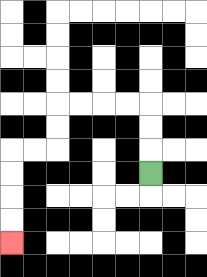{'start': '[6, 7]', 'end': '[0, 10]', 'path_directions': 'U,U,U,L,L,L,L,D,D,L,L,D,D,D,D', 'path_coordinates': '[[6, 7], [6, 6], [6, 5], [6, 4], [5, 4], [4, 4], [3, 4], [2, 4], [2, 5], [2, 6], [1, 6], [0, 6], [0, 7], [0, 8], [0, 9], [0, 10]]'}